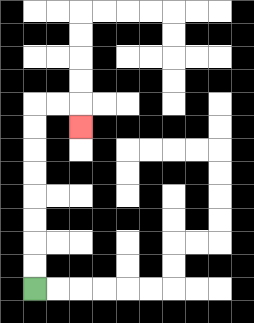{'start': '[1, 12]', 'end': '[3, 5]', 'path_directions': 'U,U,U,U,U,U,U,U,R,R,D', 'path_coordinates': '[[1, 12], [1, 11], [1, 10], [1, 9], [1, 8], [1, 7], [1, 6], [1, 5], [1, 4], [2, 4], [3, 4], [3, 5]]'}